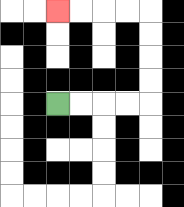{'start': '[2, 4]', 'end': '[2, 0]', 'path_directions': 'R,R,R,R,U,U,U,U,L,L,L,L', 'path_coordinates': '[[2, 4], [3, 4], [4, 4], [5, 4], [6, 4], [6, 3], [6, 2], [6, 1], [6, 0], [5, 0], [4, 0], [3, 0], [2, 0]]'}